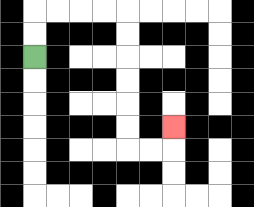{'start': '[1, 2]', 'end': '[7, 5]', 'path_directions': 'U,U,R,R,R,R,D,D,D,D,D,D,R,R,U', 'path_coordinates': '[[1, 2], [1, 1], [1, 0], [2, 0], [3, 0], [4, 0], [5, 0], [5, 1], [5, 2], [5, 3], [5, 4], [5, 5], [5, 6], [6, 6], [7, 6], [7, 5]]'}